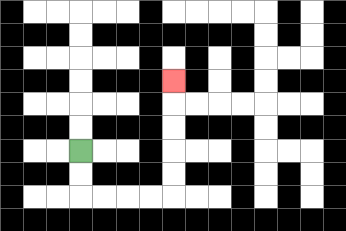{'start': '[3, 6]', 'end': '[7, 3]', 'path_directions': 'D,D,R,R,R,R,U,U,U,U,U', 'path_coordinates': '[[3, 6], [3, 7], [3, 8], [4, 8], [5, 8], [6, 8], [7, 8], [7, 7], [7, 6], [7, 5], [7, 4], [7, 3]]'}